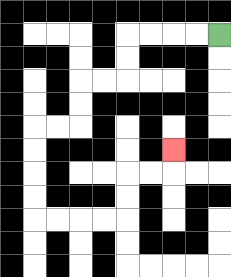{'start': '[9, 1]', 'end': '[7, 6]', 'path_directions': 'L,L,L,L,D,D,L,L,D,D,L,L,D,D,D,D,R,R,R,R,U,U,R,R,U', 'path_coordinates': '[[9, 1], [8, 1], [7, 1], [6, 1], [5, 1], [5, 2], [5, 3], [4, 3], [3, 3], [3, 4], [3, 5], [2, 5], [1, 5], [1, 6], [1, 7], [1, 8], [1, 9], [2, 9], [3, 9], [4, 9], [5, 9], [5, 8], [5, 7], [6, 7], [7, 7], [7, 6]]'}